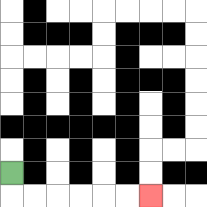{'start': '[0, 7]', 'end': '[6, 8]', 'path_directions': 'D,R,R,R,R,R,R', 'path_coordinates': '[[0, 7], [0, 8], [1, 8], [2, 8], [3, 8], [4, 8], [5, 8], [6, 8]]'}